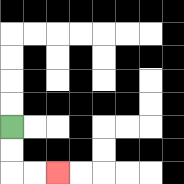{'start': '[0, 5]', 'end': '[2, 7]', 'path_directions': 'D,D,R,R', 'path_coordinates': '[[0, 5], [0, 6], [0, 7], [1, 7], [2, 7]]'}